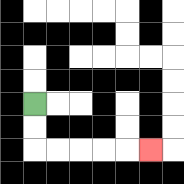{'start': '[1, 4]', 'end': '[6, 6]', 'path_directions': 'D,D,R,R,R,R,R', 'path_coordinates': '[[1, 4], [1, 5], [1, 6], [2, 6], [3, 6], [4, 6], [5, 6], [6, 6]]'}